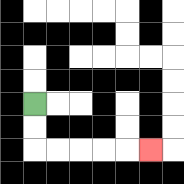{'start': '[1, 4]', 'end': '[6, 6]', 'path_directions': 'D,D,R,R,R,R,R', 'path_coordinates': '[[1, 4], [1, 5], [1, 6], [2, 6], [3, 6], [4, 6], [5, 6], [6, 6]]'}